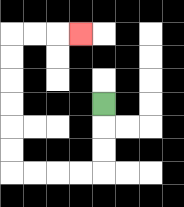{'start': '[4, 4]', 'end': '[3, 1]', 'path_directions': 'D,D,D,L,L,L,L,U,U,U,U,U,U,R,R,R', 'path_coordinates': '[[4, 4], [4, 5], [4, 6], [4, 7], [3, 7], [2, 7], [1, 7], [0, 7], [0, 6], [0, 5], [0, 4], [0, 3], [0, 2], [0, 1], [1, 1], [2, 1], [3, 1]]'}